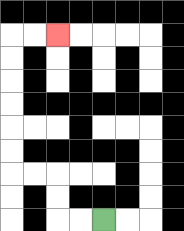{'start': '[4, 9]', 'end': '[2, 1]', 'path_directions': 'L,L,U,U,L,L,U,U,U,U,U,U,R,R', 'path_coordinates': '[[4, 9], [3, 9], [2, 9], [2, 8], [2, 7], [1, 7], [0, 7], [0, 6], [0, 5], [0, 4], [0, 3], [0, 2], [0, 1], [1, 1], [2, 1]]'}